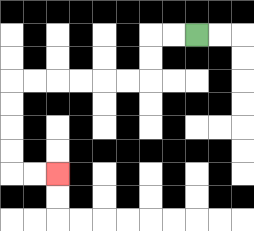{'start': '[8, 1]', 'end': '[2, 7]', 'path_directions': 'L,L,D,D,L,L,L,L,L,L,D,D,D,D,R,R', 'path_coordinates': '[[8, 1], [7, 1], [6, 1], [6, 2], [6, 3], [5, 3], [4, 3], [3, 3], [2, 3], [1, 3], [0, 3], [0, 4], [0, 5], [0, 6], [0, 7], [1, 7], [2, 7]]'}